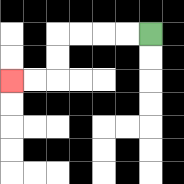{'start': '[6, 1]', 'end': '[0, 3]', 'path_directions': 'L,L,L,L,D,D,L,L', 'path_coordinates': '[[6, 1], [5, 1], [4, 1], [3, 1], [2, 1], [2, 2], [2, 3], [1, 3], [0, 3]]'}